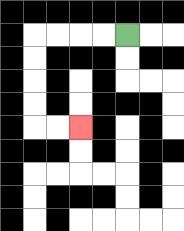{'start': '[5, 1]', 'end': '[3, 5]', 'path_directions': 'L,L,L,L,D,D,D,D,R,R', 'path_coordinates': '[[5, 1], [4, 1], [3, 1], [2, 1], [1, 1], [1, 2], [1, 3], [1, 4], [1, 5], [2, 5], [3, 5]]'}